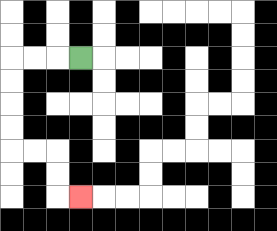{'start': '[3, 2]', 'end': '[3, 8]', 'path_directions': 'L,L,L,D,D,D,D,R,R,D,D,R', 'path_coordinates': '[[3, 2], [2, 2], [1, 2], [0, 2], [0, 3], [0, 4], [0, 5], [0, 6], [1, 6], [2, 6], [2, 7], [2, 8], [3, 8]]'}